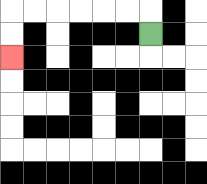{'start': '[6, 1]', 'end': '[0, 2]', 'path_directions': 'U,L,L,L,L,L,L,D,D', 'path_coordinates': '[[6, 1], [6, 0], [5, 0], [4, 0], [3, 0], [2, 0], [1, 0], [0, 0], [0, 1], [0, 2]]'}